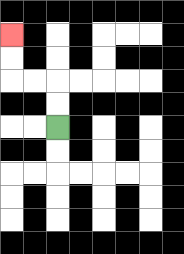{'start': '[2, 5]', 'end': '[0, 1]', 'path_directions': 'U,U,L,L,U,U', 'path_coordinates': '[[2, 5], [2, 4], [2, 3], [1, 3], [0, 3], [0, 2], [0, 1]]'}